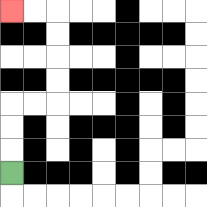{'start': '[0, 7]', 'end': '[0, 0]', 'path_directions': 'U,U,U,R,R,U,U,U,U,L,L', 'path_coordinates': '[[0, 7], [0, 6], [0, 5], [0, 4], [1, 4], [2, 4], [2, 3], [2, 2], [2, 1], [2, 0], [1, 0], [0, 0]]'}